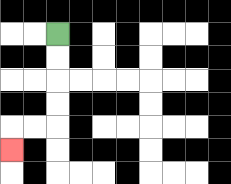{'start': '[2, 1]', 'end': '[0, 6]', 'path_directions': 'D,D,D,D,L,L,D', 'path_coordinates': '[[2, 1], [2, 2], [2, 3], [2, 4], [2, 5], [1, 5], [0, 5], [0, 6]]'}